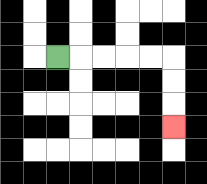{'start': '[2, 2]', 'end': '[7, 5]', 'path_directions': 'R,R,R,R,R,D,D,D', 'path_coordinates': '[[2, 2], [3, 2], [4, 2], [5, 2], [6, 2], [7, 2], [7, 3], [7, 4], [7, 5]]'}